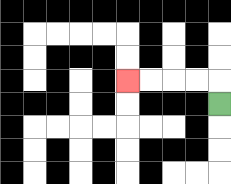{'start': '[9, 4]', 'end': '[5, 3]', 'path_directions': 'U,L,L,L,L', 'path_coordinates': '[[9, 4], [9, 3], [8, 3], [7, 3], [6, 3], [5, 3]]'}